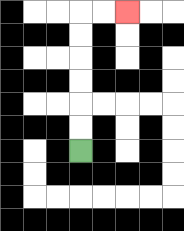{'start': '[3, 6]', 'end': '[5, 0]', 'path_directions': 'U,U,U,U,U,U,R,R', 'path_coordinates': '[[3, 6], [3, 5], [3, 4], [3, 3], [3, 2], [3, 1], [3, 0], [4, 0], [5, 0]]'}